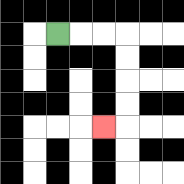{'start': '[2, 1]', 'end': '[4, 5]', 'path_directions': 'R,R,R,D,D,D,D,L', 'path_coordinates': '[[2, 1], [3, 1], [4, 1], [5, 1], [5, 2], [5, 3], [5, 4], [5, 5], [4, 5]]'}